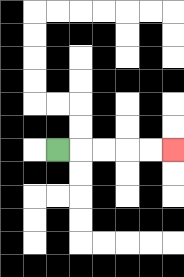{'start': '[2, 6]', 'end': '[7, 6]', 'path_directions': 'R,R,R,R,R', 'path_coordinates': '[[2, 6], [3, 6], [4, 6], [5, 6], [6, 6], [7, 6]]'}